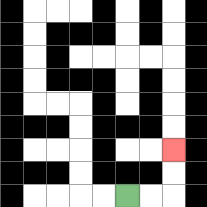{'start': '[5, 8]', 'end': '[7, 6]', 'path_directions': 'R,R,U,U', 'path_coordinates': '[[5, 8], [6, 8], [7, 8], [7, 7], [7, 6]]'}